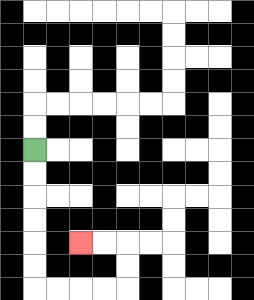{'start': '[1, 6]', 'end': '[3, 10]', 'path_directions': 'D,D,D,D,D,D,R,R,R,R,U,U,L,L', 'path_coordinates': '[[1, 6], [1, 7], [1, 8], [1, 9], [1, 10], [1, 11], [1, 12], [2, 12], [3, 12], [4, 12], [5, 12], [5, 11], [5, 10], [4, 10], [3, 10]]'}